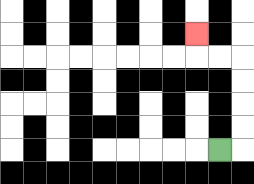{'start': '[9, 6]', 'end': '[8, 1]', 'path_directions': 'R,U,U,U,U,L,L,U', 'path_coordinates': '[[9, 6], [10, 6], [10, 5], [10, 4], [10, 3], [10, 2], [9, 2], [8, 2], [8, 1]]'}